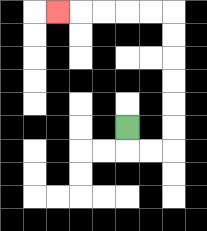{'start': '[5, 5]', 'end': '[2, 0]', 'path_directions': 'D,R,R,U,U,U,U,U,U,L,L,L,L,L', 'path_coordinates': '[[5, 5], [5, 6], [6, 6], [7, 6], [7, 5], [7, 4], [7, 3], [7, 2], [7, 1], [7, 0], [6, 0], [5, 0], [4, 0], [3, 0], [2, 0]]'}